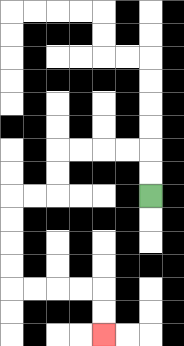{'start': '[6, 8]', 'end': '[4, 14]', 'path_directions': 'U,U,L,L,L,L,D,D,L,L,D,D,D,D,R,R,R,R,D,D', 'path_coordinates': '[[6, 8], [6, 7], [6, 6], [5, 6], [4, 6], [3, 6], [2, 6], [2, 7], [2, 8], [1, 8], [0, 8], [0, 9], [0, 10], [0, 11], [0, 12], [1, 12], [2, 12], [3, 12], [4, 12], [4, 13], [4, 14]]'}